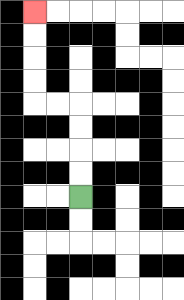{'start': '[3, 8]', 'end': '[1, 0]', 'path_directions': 'U,U,U,U,L,L,U,U,U,U', 'path_coordinates': '[[3, 8], [3, 7], [3, 6], [3, 5], [3, 4], [2, 4], [1, 4], [1, 3], [1, 2], [1, 1], [1, 0]]'}